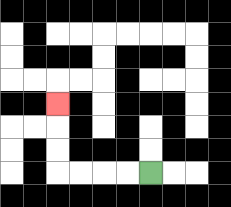{'start': '[6, 7]', 'end': '[2, 4]', 'path_directions': 'L,L,L,L,U,U,U', 'path_coordinates': '[[6, 7], [5, 7], [4, 7], [3, 7], [2, 7], [2, 6], [2, 5], [2, 4]]'}